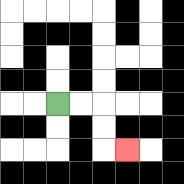{'start': '[2, 4]', 'end': '[5, 6]', 'path_directions': 'R,R,D,D,R', 'path_coordinates': '[[2, 4], [3, 4], [4, 4], [4, 5], [4, 6], [5, 6]]'}